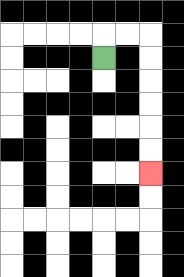{'start': '[4, 2]', 'end': '[6, 7]', 'path_directions': 'U,R,R,D,D,D,D,D,D', 'path_coordinates': '[[4, 2], [4, 1], [5, 1], [6, 1], [6, 2], [6, 3], [6, 4], [6, 5], [6, 6], [6, 7]]'}